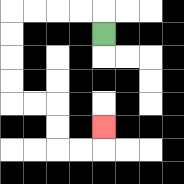{'start': '[4, 1]', 'end': '[4, 5]', 'path_directions': 'U,L,L,L,L,D,D,D,D,R,R,D,D,R,R,U', 'path_coordinates': '[[4, 1], [4, 0], [3, 0], [2, 0], [1, 0], [0, 0], [0, 1], [0, 2], [0, 3], [0, 4], [1, 4], [2, 4], [2, 5], [2, 6], [3, 6], [4, 6], [4, 5]]'}